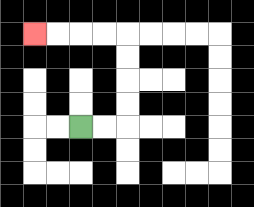{'start': '[3, 5]', 'end': '[1, 1]', 'path_directions': 'R,R,U,U,U,U,L,L,L,L', 'path_coordinates': '[[3, 5], [4, 5], [5, 5], [5, 4], [5, 3], [5, 2], [5, 1], [4, 1], [3, 1], [2, 1], [1, 1]]'}